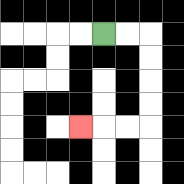{'start': '[4, 1]', 'end': '[3, 5]', 'path_directions': 'R,R,D,D,D,D,L,L,L', 'path_coordinates': '[[4, 1], [5, 1], [6, 1], [6, 2], [6, 3], [6, 4], [6, 5], [5, 5], [4, 5], [3, 5]]'}